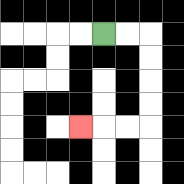{'start': '[4, 1]', 'end': '[3, 5]', 'path_directions': 'R,R,D,D,D,D,L,L,L', 'path_coordinates': '[[4, 1], [5, 1], [6, 1], [6, 2], [6, 3], [6, 4], [6, 5], [5, 5], [4, 5], [3, 5]]'}